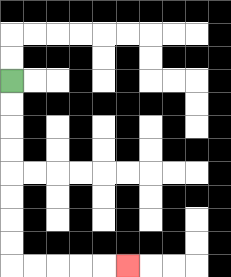{'start': '[0, 3]', 'end': '[5, 11]', 'path_directions': 'D,D,D,D,D,D,D,D,R,R,R,R,R', 'path_coordinates': '[[0, 3], [0, 4], [0, 5], [0, 6], [0, 7], [0, 8], [0, 9], [0, 10], [0, 11], [1, 11], [2, 11], [3, 11], [4, 11], [5, 11]]'}